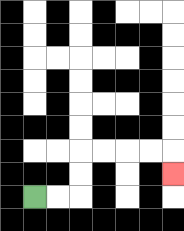{'start': '[1, 8]', 'end': '[7, 7]', 'path_directions': 'R,R,U,U,R,R,R,R,D', 'path_coordinates': '[[1, 8], [2, 8], [3, 8], [3, 7], [3, 6], [4, 6], [5, 6], [6, 6], [7, 6], [7, 7]]'}